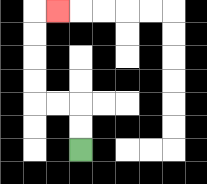{'start': '[3, 6]', 'end': '[2, 0]', 'path_directions': 'U,U,L,L,U,U,U,U,R', 'path_coordinates': '[[3, 6], [3, 5], [3, 4], [2, 4], [1, 4], [1, 3], [1, 2], [1, 1], [1, 0], [2, 0]]'}